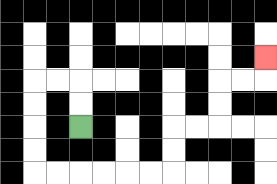{'start': '[3, 5]', 'end': '[11, 2]', 'path_directions': 'U,U,L,L,D,D,D,D,R,R,R,R,R,R,U,U,R,R,U,U,R,R,U', 'path_coordinates': '[[3, 5], [3, 4], [3, 3], [2, 3], [1, 3], [1, 4], [1, 5], [1, 6], [1, 7], [2, 7], [3, 7], [4, 7], [5, 7], [6, 7], [7, 7], [7, 6], [7, 5], [8, 5], [9, 5], [9, 4], [9, 3], [10, 3], [11, 3], [11, 2]]'}